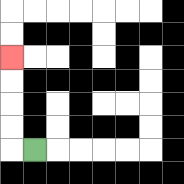{'start': '[1, 6]', 'end': '[0, 2]', 'path_directions': 'L,U,U,U,U', 'path_coordinates': '[[1, 6], [0, 6], [0, 5], [0, 4], [0, 3], [0, 2]]'}